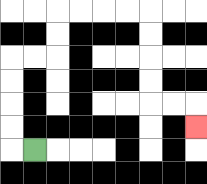{'start': '[1, 6]', 'end': '[8, 5]', 'path_directions': 'L,U,U,U,U,R,R,U,U,R,R,R,R,D,D,D,D,R,R,D', 'path_coordinates': '[[1, 6], [0, 6], [0, 5], [0, 4], [0, 3], [0, 2], [1, 2], [2, 2], [2, 1], [2, 0], [3, 0], [4, 0], [5, 0], [6, 0], [6, 1], [6, 2], [6, 3], [6, 4], [7, 4], [8, 4], [8, 5]]'}